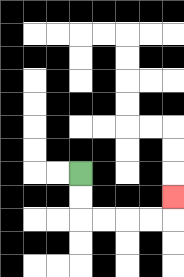{'start': '[3, 7]', 'end': '[7, 8]', 'path_directions': 'D,D,R,R,R,R,U', 'path_coordinates': '[[3, 7], [3, 8], [3, 9], [4, 9], [5, 9], [6, 9], [7, 9], [7, 8]]'}